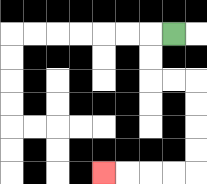{'start': '[7, 1]', 'end': '[4, 7]', 'path_directions': 'L,D,D,R,R,D,D,D,D,L,L,L,L', 'path_coordinates': '[[7, 1], [6, 1], [6, 2], [6, 3], [7, 3], [8, 3], [8, 4], [8, 5], [8, 6], [8, 7], [7, 7], [6, 7], [5, 7], [4, 7]]'}